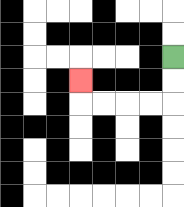{'start': '[7, 2]', 'end': '[3, 3]', 'path_directions': 'D,D,L,L,L,L,U', 'path_coordinates': '[[7, 2], [7, 3], [7, 4], [6, 4], [5, 4], [4, 4], [3, 4], [3, 3]]'}